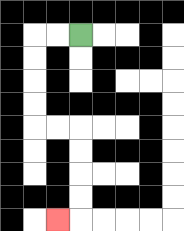{'start': '[3, 1]', 'end': '[2, 9]', 'path_directions': 'L,L,D,D,D,D,R,R,D,D,D,D,L', 'path_coordinates': '[[3, 1], [2, 1], [1, 1], [1, 2], [1, 3], [1, 4], [1, 5], [2, 5], [3, 5], [3, 6], [3, 7], [3, 8], [3, 9], [2, 9]]'}